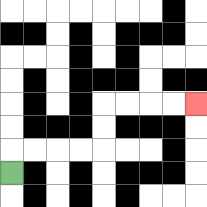{'start': '[0, 7]', 'end': '[8, 4]', 'path_directions': 'U,R,R,R,R,U,U,R,R,R,R', 'path_coordinates': '[[0, 7], [0, 6], [1, 6], [2, 6], [3, 6], [4, 6], [4, 5], [4, 4], [5, 4], [6, 4], [7, 4], [8, 4]]'}